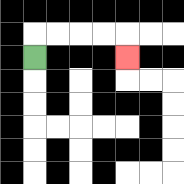{'start': '[1, 2]', 'end': '[5, 2]', 'path_directions': 'U,R,R,R,R,D', 'path_coordinates': '[[1, 2], [1, 1], [2, 1], [3, 1], [4, 1], [5, 1], [5, 2]]'}